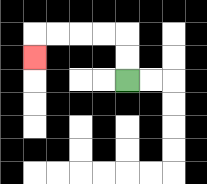{'start': '[5, 3]', 'end': '[1, 2]', 'path_directions': 'U,U,L,L,L,L,D', 'path_coordinates': '[[5, 3], [5, 2], [5, 1], [4, 1], [3, 1], [2, 1], [1, 1], [1, 2]]'}